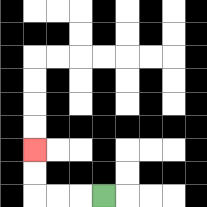{'start': '[4, 8]', 'end': '[1, 6]', 'path_directions': 'L,L,L,U,U', 'path_coordinates': '[[4, 8], [3, 8], [2, 8], [1, 8], [1, 7], [1, 6]]'}